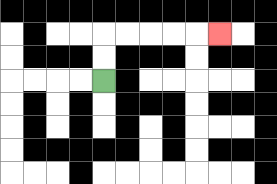{'start': '[4, 3]', 'end': '[9, 1]', 'path_directions': 'U,U,R,R,R,R,R', 'path_coordinates': '[[4, 3], [4, 2], [4, 1], [5, 1], [6, 1], [7, 1], [8, 1], [9, 1]]'}